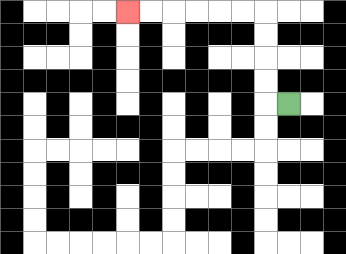{'start': '[12, 4]', 'end': '[5, 0]', 'path_directions': 'L,U,U,U,U,L,L,L,L,L,L', 'path_coordinates': '[[12, 4], [11, 4], [11, 3], [11, 2], [11, 1], [11, 0], [10, 0], [9, 0], [8, 0], [7, 0], [6, 0], [5, 0]]'}